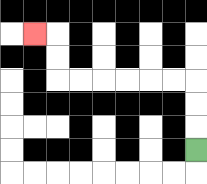{'start': '[8, 6]', 'end': '[1, 1]', 'path_directions': 'U,U,U,L,L,L,L,L,L,U,U,L', 'path_coordinates': '[[8, 6], [8, 5], [8, 4], [8, 3], [7, 3], [6, 3], [5, 3], [4, 3], [3, 3], [2, 3], [2, 2], [2, 1], [1, 1]]'}